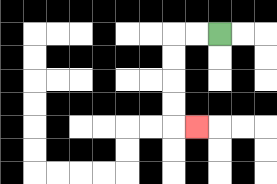{'start': '[9, 1]', 'end': '[8, 5]', 'path_directions': 'L,L,D,D,D,D,R', 'path_coordinates': '[[9, 1], [8, 1], [7, 1], [7, 2], [7, 3], [7, 4], [7, 5], [8, 5]]'}